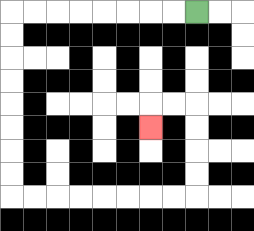{'start': '[8, 0]', 'end': '[6, 5]', 'path_directions': 'L,L,L,L,L,L,L,L,D,D,D,D,D,D,D,D,R,R,R,R,R,R,R,R,U,U,U,U,L,L,D', 'path_coordinates': '[[8, 0], [7, 0], [6, 0], [5, 0], [4, 0], [3, 0], [2, 0], [1, 0], [0, 0], [0, 1], [0, 2], [0, 3], [0, 4], [0, 5], [0, 6], [0, 7], [0, 8], [1, 8], [2, 8], [3, 8], [4, 8], [5, 8], [6, 8], [7, 8], [8, 8], [8, 7], [8, 6], [8, 5], [8, 4], [7, 4], [6, 4], [6, 5]]'}